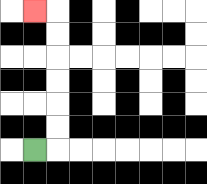{'start': '[1, 6]', 'end': '[1, 0]', 'path_directions': 'R,U,U,U,U,U,U,L', 'path_coordinates': '[[1, 6], [2, 6], [2, 5], [2, 4], [2, 3], [2, 2], [2, 1], [2, 0], [1, 0]]'}